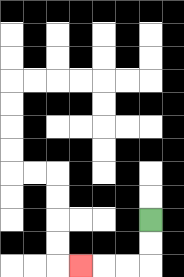{'start': '[6, 9]', 'end': '[3, 11]', 'path_directions': 'D,D,L,L,L', 'path_coordinates': '[[6, 9], [6, 10], [6, 11], [5, 11], [4, 11], [3, 11]]'}